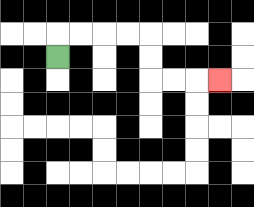{'start': '[2, 2]', 'end': '[9, 3]', 'path_directions': 'U,R,R,R,R,D,D,R,R,R', 'path_coordinates': '[[2, 2], [2, 1], [3, 1], [4, 1], [5, 1], [6, 1], [6, 2], [6, 3], [7, 3], [8, 3], [9, 3]]'}